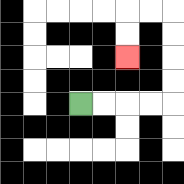{'start': '[3, 4]', 'end': '[5, 2]', 'path_directions': 'R,R,R,R,U,U,U,U,L,L,D,D', 'path_coordinates': '[[3, 4], [4, 4], [5, 4], [6, 4], [7, 4], [7, 3], [7, 2], [7, 1], [7, 0], [6, 0], [5, 0], [5, 1], [5, 2]]'}